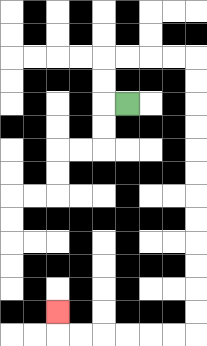{'start': '[5, 4]', 'end': '[2, 13]', 'path_directions': 'L,U,U,R,R,R,R,D,D,D,D,D,D,D,D,D,D,D,D,L,L,L,L,L,L,U', 'path_coordinates': '[[5, 4], [4, 4], [4, 3], [4, 2], [5, 2], [6, 2], [7, 2], [8, 2], [8, 3], [8, 4], [8, 5], [8, 6], [8, 7], [8, 8], [8, 9], [8, 10], [8, 11], [8, 12], [8, 13], [8, 14], [7, 14], [6, 14], [5, 14], [4, 14], [3, 14], [2, 14], [2, 13]]'}